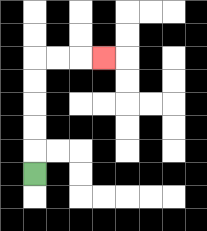{'start': '[1, 7]', 'end': '[4, 2]', 'path_directions': 'U,U,U,U,U,R,R,R', 'path_coordinates': '[[1, 7], [1, 6], [1, 5], [1, 4], [1, 3], [1, 2], [2, 2], [3, 2], [4, 2]]'}